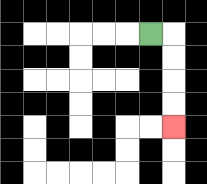{'start': '[6, 1]', 'end': '[7, 5]', 'path_directions': 'R,D,D,D,D', 'path_coordinates': '[[6, 1], [7, 1], [7, 2], [7, 3], [7, 4], [7, 5]]'}